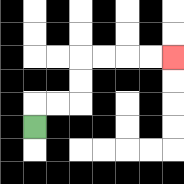{'start': '[1, 5]', 'end': '[7, 2]', 'path_directions': 'U,R,R,U,U,R,R,R,R', 'path_coordinates': '[[1, 5], [1, 4], [2, 4], [3, 4], [3, 3], [3, 2], [4, 2], [5, 2], [6, 2], [7, 2]]'}